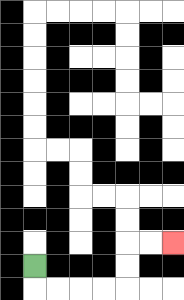{'start': '[1, 11]', 'end': '[7, 10]', 'path_directions': 'D,R,R,R,R,U,U,R,R', 'path_coordinates': '[[1, 11], [1, 12], [2, 12], [3, 12], [4, 12], [5, 12], [5, 11], [5, 10], [6, 10], [7, 10]]'}